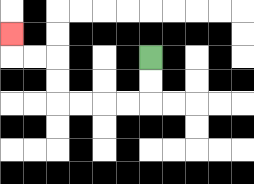{'start': '[6, 2]', 'end': '[0, 1]', 'path_directions': 'D,D,L,L,L,L,U,U,L,L,U', 'path_coordinates': '[[6, 2], [6, 3], [6, 4], [5, 4], [4, 4], [3, 4], [2, 4], [2, 3], [2, 2], [1, 2], [0, 2], [0, 1]]'}